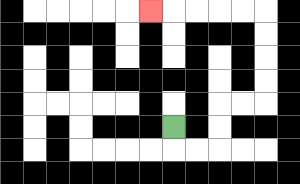{'start': '[7, 5]', 'end': '[6, 0]', 'path_directions': 'D,R,R,U,U,R,R,U,U,U,U,L,L,L,L,L', 'path_coordinates': '[[7, 5], [7, 6], [8, 6], [9, 6], [9, 5], [9, 4], [10, 4], [11, 4], [11, 3], [11, 2], [11, 1], [11, 0], [10, 0], [9, 0], [8, 0], [7, 0], [6, 0]]'}